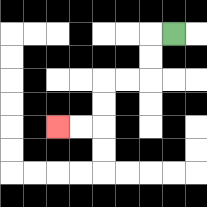{'start': '[7, 1]', 'end': '[2, 5]', 'path_directions': 'L,D,D,L,L,D,D,L,L', 'path_coordinates': '[[7, 1], [6, 1], [6, 2], [6, 3], [5, 3], [4, 3], [4, 4], [4, 5], [3, 5], [2, 5]]'}